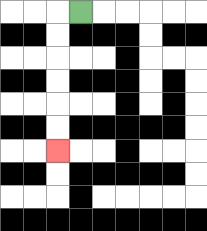{'start': '[3, 0]', 'end': '[2, 6]', 'path_directions': 'L,D,D,D,D,D,D', 'path_coordinates': '[[3, 0], [2, 0], [2, 1], [2, 2], [2, 3], [2, 4], [2, 5], [2, 6]]'}